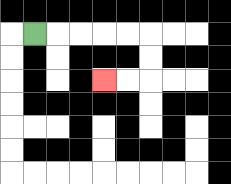{'start': '[1, 1]', 'end': '[4, 3]', 'path_directions': 'R,R,R,R,R,D,D,L,L', 'path_coordinates': '[[1, 1], [2, 1], [3, 1], [4, 1], [5, 1], [6, 1], [6, 2], [6, 3], [5, 3], [4, 3]]'}